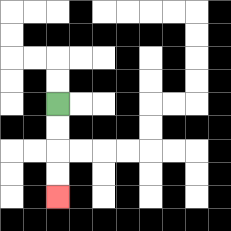{'start': '[2, 4]', 'end': '[2, 8]', 'path_directions': 'D,D,D,D', 'path_coordinates': '[[2, 4], [2, 5], [2, 6], [2, 7], [2, 8]]'}